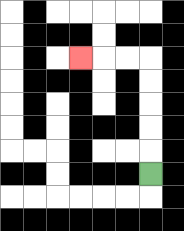{'start': '[6, 7]', 'end': '[3, 2]', 'path_directions': 'U,U,U,U,U,L,L,L', 'path_coordinates': '[[6, 7], [6, 6], [6, 5], [6, 4], [6, 3], [6, 2], [5, 2], [4, 2], [3, 2]]'}